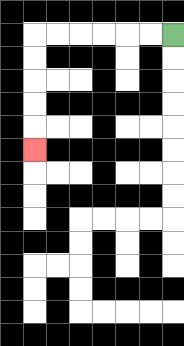{'start': '[7, 1]', 'end': '[1, 6]', 'path_directions': 'L,L,L,L,L,L,D,D,D,D,D', 'path_coordinates': '[[7, 1], [6, 1], [5, 1], [4, 1], [3, 1], [2, 1], [1, 1], [1, 2], [1, 3], [1, 4], [1, 5], [1, 6]]'}